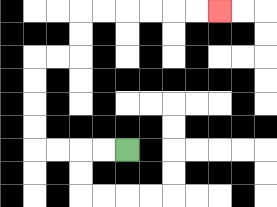{'start': '[5, 6]', 'end': '[9, 0]', 'path_directions': 'L,L,L,L,U,U,U,U,R,R,U,U,R,R,R,R,R,R', 'path_coordinates': '[[5, 6], [4, 6], [3, 6], [2, 6], [1, 6], [1, 5], [1, 4], [1, 3], [1, 2], [2, 2], [3, 2], [3, 1], [3, 0], [4, 0], [5, 0], [6, 0], [7, 0], [8, 0], [9, 0]]'}